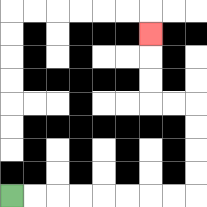{'start': '[0, 8]', 'end': '[6, 1]', 'path_directions': 'R,R,R,R,R,R,R,R,U,U,U,U,L,L,U,U,U', 'path_coordinates': '[[0, 8], [1, 8], [2, 8], [3, 8], [4, 8], [5, 8], [6, 8], [7, 8], [8, 8], [8, 7], [8, 6], [8, 5], [8, 4], [7, 4], [6, 4], [6, 3], [6, 2], [6, 1]]'}